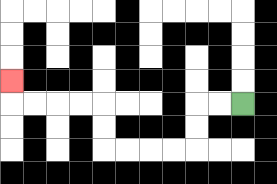{'start': '[10, 4]', 'end': '[0, 3]', 'path_directions': 'L,L,D,D,L,L,L,L,U,U,L,L,L,L,U', 'path_coordinates': '[[10, 4], [9, 4], [8, 4], [8, 5], [8, 6], [7, 6], [6, 6], [5, 6], [4, 6], [4, 5], [4, 4], [3, 4], [2, 4], [1, 4], [0, 4], [0, 3]]'}